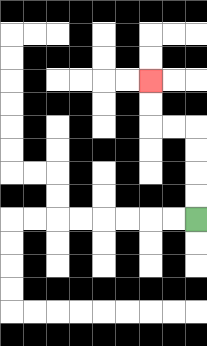{'start': '[8, 9]', 'end': '[6, 3]', 'path_directions': 'U,U,U,U,L,L,U,U', 'path_coordinates': '[[8, 9], [8, 8], [8, 7], [8, 6], [8, 5], [7, 5], [6, 5], [6, 4], [6, 3]]'}